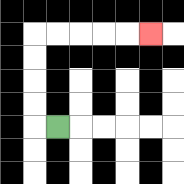{'start': '[2, 5]', 'end': '[6, 1]', 'path_directions': 'L,U,U,U,U,R,R,R,R,R', 'path_coordinates': '[[2, 5], [1, 5], [1, 4], [1, 3], [1, 2], [1, 1], [2, 1], [3, 1], [4, 1], [5, 1], [6, 1]]'}